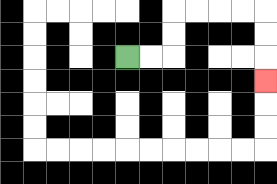{'start': '[5, 2]', 'end': '[11, 3]', 'path_directions': 'R,R,U,U,R,R,R,R,D,D,D', 'path_coordinates': '[[5, 2], [6, 2], [7, 2], [7, 1], [7, 0], [8, 0], [9, 0], [10, 0], [11, 0], [11, 1], [11, 2], [11, 3]]'}